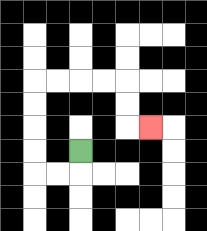{'start': '[3, 6]', 'end': '[6, 5]', 'path_directions': 'D,L,L,U,U,U,U,R,R,R,R,D,D,R', 'path_coordinates': '[[3, 6], [3, 7], [2, 7], [1, 7], [1, 6], [1, 5], [1, 4], [1, 3], [2, 3], [3, 3], [4, 3], [5, 3], [5, 4], [5, 5], [6, 5]]'}